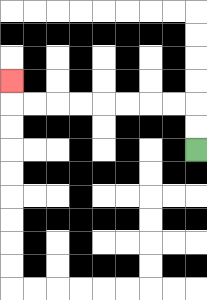{'start': '[8, 6]', 'end': '[0, 3]', 'path_directions': 'U,U,L,L,L,L,L,L,L,L,U', 'path_coordinates': '[[8, 6], [8, 5], [8, 4], [7, 4], [6, 4], [5, 4], [4, 4], [3, 4], [2, 4], [1, 4], [0, 4], [0, 3]]'}